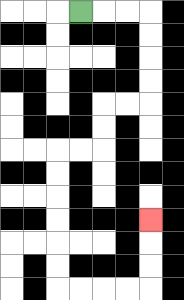{'start': '[3, 0]', 'end': '[6, 9]', 'path_directions': 'R,R,R,D,D,D,D,L,L,D,D,L,L,D,D,D,D,D,D,R,R,R,R,U,U,U', 'path_coordinates': '[[3, 0], [4, 0], [5, 0], [6, 0], [6, 1], [6, 2], [6, 3], [6, 4], [5, 4], [4, 4], [4, 5], [4, 6], [3, 6], [2, 6], [2, 7], [2, 8], [2, 9], [2, 10], [2, 11], [2, 12], [3, 12], [4, 12], [5, 12], [6, 12], [6, 11], [6, 10], [6, 9]]'}